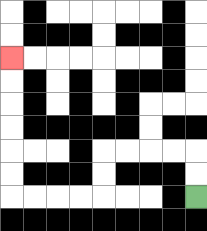{'start': '[8, 8]', 'end': '[0, 2]', 'path_directions': 'U,U,L,L,L,L,D,D,L,L,L,L,U,U,U,U,U,U', 'path_coordinates': '[[8, 8], [8, 7], [8, 6], [7, 6], [6, 6], [5, 6], [4, 6], [4, 7], [4, 8], [3, 8], [2, 8], [1, 8], [0, 8], [0, 7], [0, 6], [0, 5], [0, 4], [0, 3], [0, 2]]'}